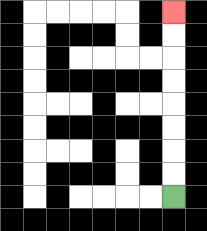{'start': '[7, 8]', 'end': '[7, 0]', 'path_directions': 'U,U,U,U,U,U,U,U', 'path_coordinates': '[[7, 8], [7, 7], [7, 6], [7, 5], [7, 4], [7, 3], [7, 2], [7, 1], [7, 0]]'}